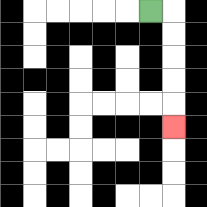{'start': '[6, 0]', 'end': '[7, 5]', 'path_directions': 'R,D,D,D,D,D', 'path_coordinates': '[[6, 0], [7, 0], [7, 1], [7, 2], [7, 3], [7, 4], [7, 5]]'}